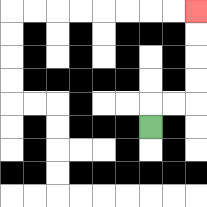{'start': '[6, 5]', 'end': '[8, 0]', 'path_directions': 'U,R,R,U,U,U,U', 'path_coordinates': '[[6, 5], [6, 4], [7, 4], [8, 4], [8, 3], [8, 2], [8, 1], [8, 0]]'}